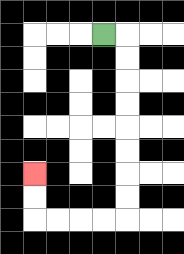{'start': '[4, 1]', 'end': '[1, 7]', 'path_directions': 'R,D,D,D,D,D,D,D,D,L,L,L,L,U,U', 'path_coordinates': '[[4, 1], [5, 1], [5, 2], [5, 3], [5, 4], [5, 5], [5, 6], [5, 7], [5, 8], [5, 9], [4, 9], [3, 9], [2, 9], [1, 9], [1, 8], [1, 7]]'}